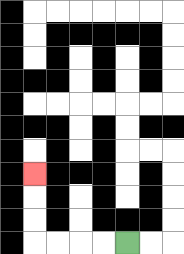{'start': '[5, 10]', 'end': '[1, 7]', 'path_directions': 'L,L,L,L,U,U,U', 'path_coordinates': '[[5, 10], [4, 10], [3, 10], [2, 10], [1, 10], [1, 9], [1, 8], [1, 7]]'}